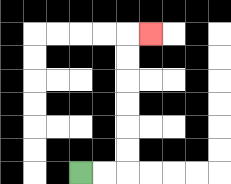{'start': '[3, 7]', 'end': '[6, 1]', 'path_directions': 'R,R,U,U,U,U,U,U,R', 'path_coordinates': '[[3, 7], [4, 7], [5, 7], [5, 6], [5, 5], [5, 4], [5, 3], [5, 2], [5, 1], [6, 1]]'}